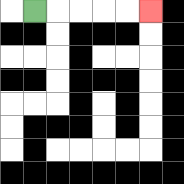{'start': '[1, 0]', 'end': '[6, 0]', 'path_directions': 'R,R,R,R,R', 'path_coordinates': '[[1, 0], [2, 0], [3, 0], [4, 0], [5, 0], [6, 0]]'}